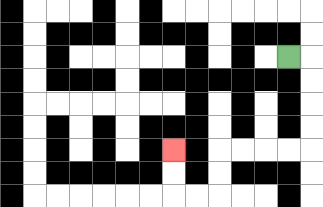{'start': '[12, 2]', 'end': '[7, 6]', 'path_directions': 'R,D,D,D,D,L,L,L,L,D,D,L,L,U,U', 'path_coordinates': '[[12, 2], [13, 2], [13, 3], [13, 4], [13, 5], [13, 6], [12, 6], [11, 6], [10, 6], [9, 6], [9, 7], [9, 8], [8, 8], [7, 8], [7, 7], [7, 6]]'}